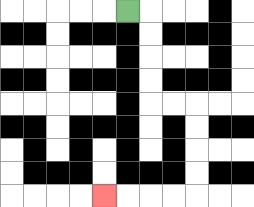{'start': '[5, 0]', 'end': '[4, 8]', 'path_directions': 'R,D,D,D,D,R,R,D,D,D,D,L,L,L,L', 'path_coordinates': '[[5, 0], [6, 0], [6, 1], [6, 2], [6, 3], [6, 4], [7, 4], [8, 4], [8, 5], [8, 6], [8, 7], [8, 8], [7, 8], [6, 8], [5, 8], [4, 8]]'}